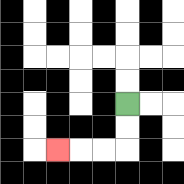{'start': '[5, 4]', 'end': '[2, 6]', 'path_directions': 'D,D,L,L,L', 'path_coordinates': '[[5, 4], [5, 5], [5, 6], [4, 6], [3, 6], [2, 6]]'}